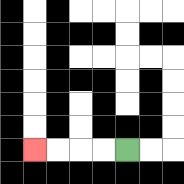{'start': '[5, 6]', 'end': '[1, 6]', 'path_directions': 'L,L,L,L', 'path_coordinates': '[[5, 6], [4, 6], [3, 6], [2, 6], [1, 6]]'}